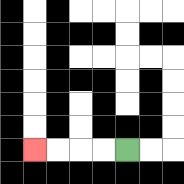{'start': '[5, 6]', 'end': '[1, 6]', 'path_directions': 'L,L,L,L', 'path_coordinates': '[[5, 6], [4, 6], [3, 6], [2, 6], [1, 6]]'}